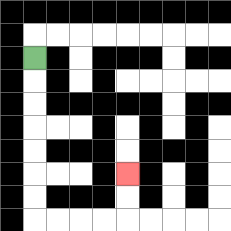{'start': '[1, 2]', 'end': '[5, 7]', 'path_directions': 'D,D,D,D,D,D,D,R,R,R,R,U,U', 'path_coordinates': '[[1, 2], [1, 3], [1, 4], [1, 5], [1, 6], [1, 7], [1, 8], [1, 9], [2, 9], [3, 9], [4, 9], [5, 9], [5, 8], [5, 7]]'}